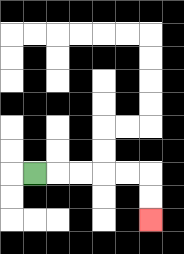{'start': '[1, 7]', 'end': '[6, 9]', 'path_directions': 'R,R,R,R,R,D,D', 'path_coordinates': '[[1, 7], [2, 7], [3, 7], [4, 7], [5, 7], [6, 7], [6, 8], [6, 9]]'}